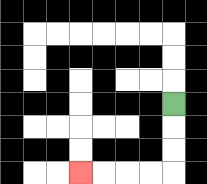{'start': '[7, 4]', 'end': '[3, 7]', 'path_directions': 'D,D,D,L,L,L,L', 'path_coordinates': '[[7, 4], [7, 5], [7, 6], [7, 7], [6, 7], [5, 7], [4, 7], [3, 7]]'}